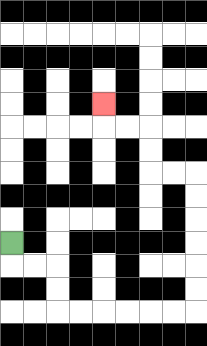{'start': '[0, 10]', 'end': '[4, 4]', 'path_directions': 'D,R,R,D,D,R,R,R,R,R,R,U,U,U,U,U,U,L,L,U,U,L,L,U', 'path_coordinates': '[[0, 10], [0, 11], [1, 11], [2, 11], [2, 12], [2, 13], [3, 13], [4, 13], [5, 13], [6, 13], [7, 13], [8, 13], [8, 12], [8, 11], [8, 10], [8, 9], [8, 8], [8, 7], [7, 7], [6, 7], [6, 6], [6, 5], [5, 5], [4, 5], [4, 4]]'}